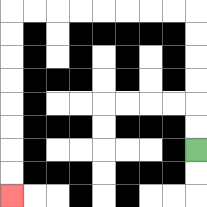{'start': '[8, 6]', 'end': '[0, 8]', 'path_directions': 'U,U,U,U,U,U,L,L,L,L,L,L,L,L,D,D,D,D,D,D,D,D', 'path_coordinates': '[[8, 6], [8, 5], [8, 4], [8, 3], [8, 2], [8, 1], [8, 0], [7, 0], [6, 0], [5, 0], [4, 0], [3, 0], [2, 0], [1, 0], [0, 0], [0, 1], [0, 2], [0, 3], [0, 4], [0, 5], [0, 6], [0, 7], [0, 8]]'}